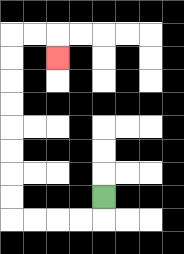{'start': '[4, 8]', 'end': '[2, 2]', 'path_directions': 'D,L,L,L,L,U,U,U,U,U,U,U,U,R,R,D', 'path_coordinates': '[[4, 8], [4, 9], [3, 9], [2, 9], [1, 9], [0, 9], [0, 8], [0, 7], [0, 6], [0, 5], [0, 4], [0, 3], [0, 2], [0, 1], [1, 1], [2, 1], [2, 2]]'}